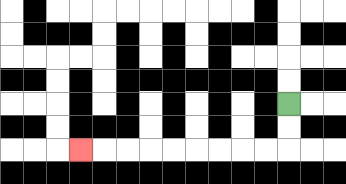{'start': '[12, 4]', 'end': '[3, 6]', 'path_directions': 'D,D,L,L,L,L,L,L,L,L,L', 'path_coordinates': '[[12, 4], [12, 5], [12, 6], [11, 6], [10, 6], [9, 6], [8, 6], [7, 6], [6, 6], [5, 6], [4, 6], [3, 6]]'}